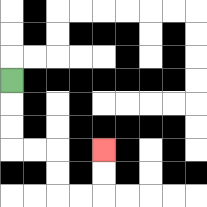{'start': '[0, 3]', 'end': '[4, 6]', 'path_directions': 'D,D,D,R,R,D,D,R,R,U,U', 'path_coordinates': '[[0, 3], [0, 4], [0, 5], [0, 6], [1, 6], [2, 6], [2, 7], [2, 8], [3, 8], [4, 8], [4, 7], [4, 6]]'}